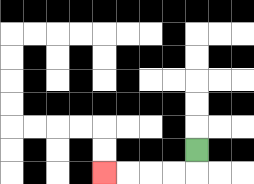{'start': '[8, 6]', 'end': '[4, 7]', 'path_directions': 'D,L,L,L,L', 'path_coordinates': '[[8, 6], [8, 7], [7, 7], [6, 7], [5, 7], [4, 7]]'}